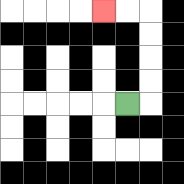{'start': '[5, 4]', 'end': '[4, 0]', 'path_directions': 'R,U,U,U,U,L,L', 'path_coordinates': '[[5, 4], [6, 4], [6, 3], [6, 2], [6, 1], [6, 0], [5, 0], [4, 0]]'}